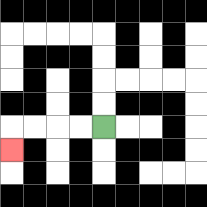{'start': '[4, 5]', 'end': '[0, 6]', 'path_directions': 'L,L,L,L,D', 'path_coordinates': '[[4, 5], [3, 5], [2, 5], [1, 5], [0, 5], [0, 6]]'}